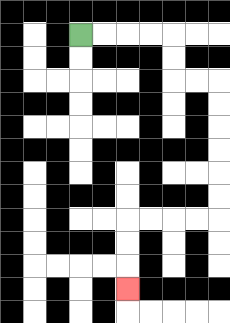{'start': '[3, 1]', 'end': '[5, 12]', 'path_directions': 'R,R,R,R,D,D,R,R,D,D,D,D,D,D,L,L,L,L,D,D,D', 'path_coordinates': '[[3, 1], [4, 1], [5, 1], [6, 1], [7, 1], [7, 2], [7, 3], [8, 3], [9, 3], [9, 4], [9, 5], [9, 6], [9, 7], [9, 8], [9, 9], [8, 9], [7, 9], [6, 9], [5, 9], [5, 10], [5, 11], [5, 12]]'}